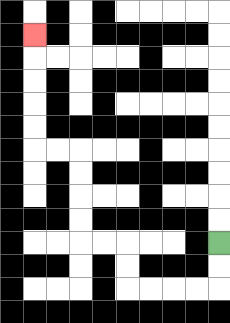{'start': '[9, 10]', 'end': '[1, 1]', 'path_directions': 'D,D,L,L,L,L,U,U,L,L,U,U,U,U,L,L,U,U,U,U,U', 'path_coordinates': '[[9, 10], [9, 11], [9, 12], [8, 12], [7, 12], [6, 12], [5, 12], [5, 11], [5, 10], [4, 10], [3, 10], [3, 9], [3, 8], [3, 7], [3, 6], [2, 6], [1, 6], [1, 5], [1, 4], [1, 3], [1, 2], [1, 1]]'}